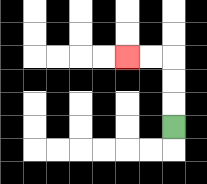{'start': '[7, 5]', 'end': '[5, 2]', 'path_directions': 'U,U,U,L,L', 'path_coordinates': '[[7, 5], [7, 4], [7, 3], [7, 2], [6, 2], [5, 2]]'}